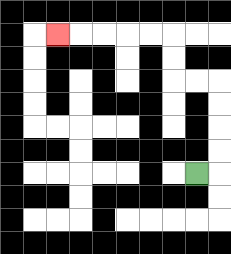{'start': '[8, 7]', 'end': '[2, 1]', 'path_directions': 'R,U,U,U,U,L,L,U,U,L,L,L,L,L', 'path_coordinates': '[[8, 7], [9, 7], [9, 6], [9, 5], [9, 4], [9, 3], [8, 3], [7, 3], [7, 2], [7, 1], [6, 1], [5, 1], [4, 1], [3, 1], [2, 1]]'}